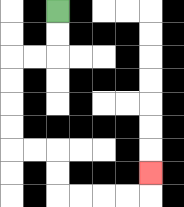{'start': '[2, 0]', 'end': '[6, 7]', 'path_directions': 'D,D,L,L,D,D,D,D,R,R,D,D,R,R,R,R,U', 'path_coordinates': '[[2, 0], [2, 1], [2, 2], [1, 2], [0, 2], [0, 3], [0, 4], [0, 5], [0, 6], [1, 6], [2, 6], [2, 7], [2, 8], [3, 8], [4, 8], [5, 8], [6, 8], [6, 7]]'}